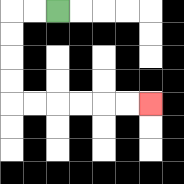{'start': '[2, 0]', 'end': '[6, 4]', 'path_directions': 'L,L,D,D,D,D,R,R,R,R,R,R', 'path_coordinates': '[[2, 0], [1, 0], [0, 0], [0, 1], [0, 2], [0, 3], [0, 4], [1, 4], [2, 4], [3, 4], [4, 4], [5, 4], [6, 4]]'}